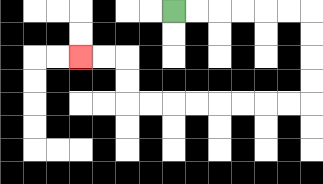{'start': '[7, 0]', 'end': '[3, 2]', 'path_directions': 'R,R,R,R,R,R,D,D,D,D,L,L,L,L,L,L,L,L,U,U,L,L', 'path_coordinates': '[[7, 0], [8, 0], [9, 0], [10, 0], [11, 0], [12, 0], [13, 0], [13, 1], [13, 2], [13, 3], [13, 4], [12, 4], [11, 4], [10, 4], [9, 4], [8, 4], [7, 4], [6, 4], [5, 4], [5, 3], [5, 2], [4, 2], [3, 2]]'}